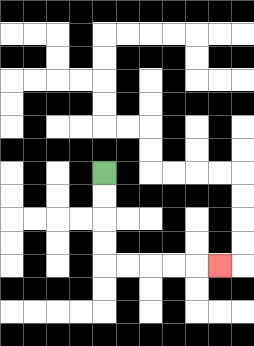{'start': '[4, 7]', 'end': '[9, 11]', 'path_directions': 'D,D,D,D,R,R,R,R,R', 'path_coordinates': '[[4, 7], [4, 8], [4, 9], [4, 10], [4, 11], [5, 11], [6, 11], [7, 11], [8, 11], [9, 11]]'}